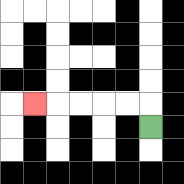{'start': '[6, 5]', 'end': '[1, 4]', 'path_directions': 'U,L,L,L,L,L', 'path_coordinates': '[[6, 5], [6, 4], [5, 4], [4, 4], [3, 4], [2, 4], [1, 4]]'}